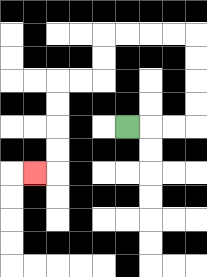{'start': '[5, 5]', 'end': '[1, 7]', 'path_directions': 'R,R,R,U,U,U,U,L,L,L,L,D,D,L,L,D,D,D,D,L', 'path_coordinates': '[[5, 5], [6, 5], [7, 5], [8, 5], [8, 4], [8, 3], [8, 2], [8, 1], [7, 1], [6, 1], [5, 1], [4, 1], [4, 2], [4, 3], [3, 3], [2, 3], [2, 4], [2, 5], [2, 6], [2, 7], [1, 7]]'}